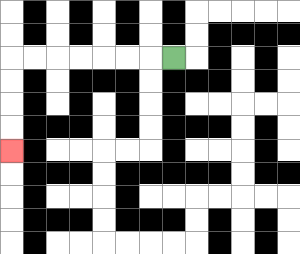{'start': '[7, 2]', 'end': '[0, 6]', 'path_directions': 'L,L,L,L,L,L,L,D,D,D,D', 'path_coordinates': '[[7, 2], [6, 2], [5, 2], [4, 2], [3, 2], [2, 2], [1, 2], [0, 2], [0, 3], [0, 4], [0, 5], [0, 6]]'}